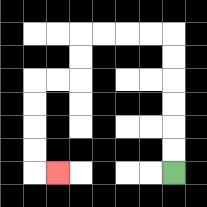{'start': '[7, 7]', 'end': '[2, 7]', 'path_directions': 'U,U,U,U,U,U,L,L,L,L,D,D,L,L,D,D,D,D,R', 'path_coordinates': '[[7, 7], [7, 6], [7, 5], [7, 4], [7, 3], [7, 2], [7, 1], [6, 1], [5, 1], [4, 1], [3, 1], [3, 2], [3, 3], [2, 3], [1, 3], [1, 4], [1, 5], [1, 6], [1, 7], [2, 7]]'}